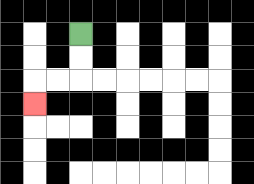{'start': '[3, 1]', 'end': '[1, 4]', 'path_directions': 'D,D,L,L,D', 'path_coordinates': '[[3, 1], [3, 2], [3, 3], [2, 3], [1, 3], [1, 4]]'}